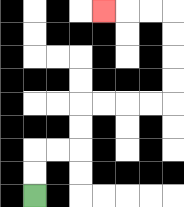{'start': '[1, 8]', 'end': '[4, 0]', 'path_directions': 'U,U,R,R,U,U,R,R,R,R,U,U,U,U,L,L,L', 'path_coordinates': '[[1, 8], [1, 7], [1, 6], [2, 6], [3, 6], [3, 5], [3, 4], [4, 4], [5, 4], [6, 4], [7, 4], [7, 3], [7, 2], [7, 1], [7, 0], [6, 0], [5, 0], [4, 0]]'}